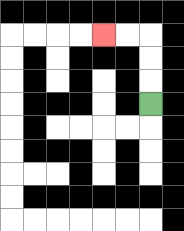{'start': '[6, 4]', 'end': '[4, 1]', 'path_directions': 'U,U,U,L,L', 'path_coordinates': '[[6, 4], [6, 3], [6, 2], [6, 1], [5, 1], [4, 1]]'}